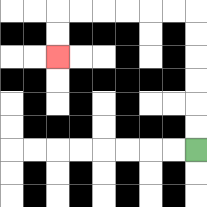{'start': '[8, 6]', 'end': '[2, 2]', 'path_directions': 'U,U,U,U,U,U,L,L,L,L,L,L,D,D', 'path_coordinates': '[[8, 6], [8, 5], [8, 4], [8, 3], [8, 2], [8, 1], [8, 0], [7, 0], [6, 0], [5, 0], [4, 0], [3, 0], [2, 0], [2, 1], [2, 2]]'}